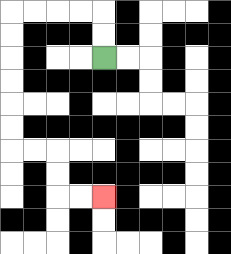{'start': '[4, 2]', 'end': '[4, 8]', 'path_directions': 'U,U,L,L,L,L,D,D,D,D,D,D,R,R,D,D,R,R', 'path_coordinates': '[[4, 2], [4, 1], [4, 0], [3, 0], [2, 0], [1, 0], [0, 0], [0, 1], [0, 2], [0, 3], [0, 4], [0, 5], [0, 6], [1, 6], [2, 6], [2, 7], [2, 8], [3, 8], [4, 8]]'}